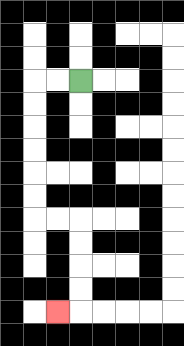{'start': '[3, 3]', 'end': '[2, 13]', 'path_directions': 'L,L,D,D,D,D,D,D,R,R,D,D,D,D,L', 'path_coordinates': '[[3, 3], [2, 3], [1, 3], [1, 4], [1, 5], [1, 6], [1, 7], [1, 8], [1, 9], [2, 9], [3, 9], [3, 10], [3, 11], [3, 12], [3, 13], [2, 13]]'}